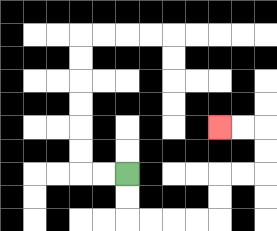{'start': '[5, 7]', 'end': '[9, 5]', 'path_directions': 'D,D,R,R,R,R,U,U,R,R,U,U,L,L', 'path_coordinates': '[[5, 7], [5, 8], [5, 9], [6, 9], [7, 9], [8, 9], [9, 9], [9, 8], [9, 7], [10, 7], [11, 7], [11, 6], [11, 5], [10, 5], [9, 5]]'}